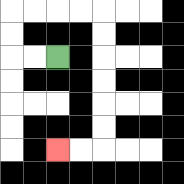{'start': '[2, 2]', 'end': '[2, 6]', 'path_directions': 'L,L,U,U,R,R,R,R,D,D,D,D,D,D,L,L', 'path_coordinates': '[[2, 2], [1, 2], [0, 2], [0, 1], [0, 0], [1, 0], [2, 0], [3, 0], [4, 0], [4, 1], [4, 2], [4, 3], [4, 4], [4, 5], [4, 6], [3, 6], [2, 6]]'}